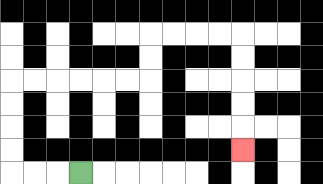{'start': '[3, 7]', 'end': '[10, 6]', 'path_directions': 'L,L,L,U,U,U,U,R,R,R,R,R,R,U,U,R,R,R,R,D,D,D,D,D', 'path_coordinates': '[[3, 7], [2, 7], [1, 7], [0, 7], [0, 6], [0, 5], [0, 4], [0, 3], [1, 3], [2, 3], [3, 3], [4, 3], [5, 3], [6, 3], [6, 2], [6, 1], [7, 1], [8, 1], [9, 1], [10, 1], [10, 2], [10, 3], [10, 4], [10, 5], [10, 6]]'}